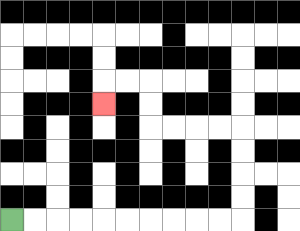{'start': '[0, 9]', 'end': '[4, 4]', 'path_directions': 'R,R,R,R,R,R,R,R,R,R,U,U,U,U,L,L,L,L,U,U,L,L,D', 'path_coordinates': '[[0, 9], [1, 9], [2, 9], [3, 9], [4, 9], [5, 9], [6, 9], [7, 9], [8, 9], [9, 9], [10, 9], [10, 8], [10, 7], [10, 6], [10, 5], [9, 5], [8, 5], [7, 5], [6, 5], [6, 4], [6, 3], [5, 3], [4, 3], [4, 4]]'}